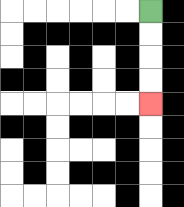{'start': '[6, 0]', 'end': '[6, 4]', 'path_directions': 'D,D,D,D', 'path_coordinates': '[[6, 0], [6, 1], [6, 2], [6, 3], [6, 4]]'}